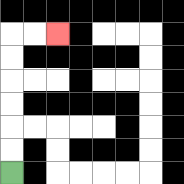{'start': '[0, 7]', 'end': '[2, 1]', 'path_directions': 'U,U,U,U,U,U,R,R', 'path_coordinates': '[[0, 7], [0, 6], [0, 5], [0, 4], [0, 3], [0, 2], [0, 1], [1, 1], [2, 1]]'}